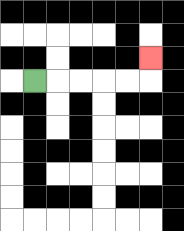{'start': '[1, 3]', 'end': '[6, 2]', 'path_directions': 'R,R,R,R,R,U', 'path_coordinates': '[[1, 3], [2, 3], [3, 3], [4, 3], [5, 3], [6, 3], [6, 2]]'}